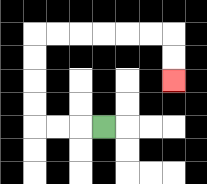{'start': '[4, 5]', 'end': '[7, 3]', 'path_directions': 'L,L,L,U,U,U,U,R,R,R,R,R,R,D,D', 'path_coordinates': '[[4, 5], [3, 5], [2, 5], [1, 5], [1, 4], [1, 3], [1, 2], [1, 1], [2, 1], [3, 1], [4, 1], [5, 1], [6, 1], [7, 1], [7, 2], [7, 3]]'}